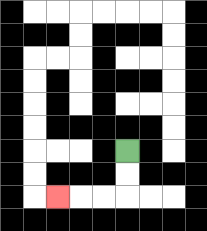{'start': '[5, 6]', 'end': '[2, 8]', 'path_directions': 'D,D,L,L,L', 'path_coordinates': '[[5, 6], [5, 7], [5, 8], [4, 8], [3, 8], [2, 8]]'}